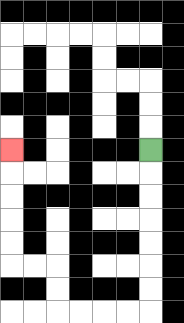{'start': '[6, 6]', 'end': '[0, 6]', 'path_directions': 'D,D,D,D,D,D,D,L,L,L,L,U,U,L,L,U,U,U,U,U', 'path_coordinates': '[[6, 6], [6, 7], [6, 8], [6, 9], [6, 10], [6, 11], [6, 12], [6, 13], [5, 13], [4, 13], [3, 13], [2, 13], [2, 12], [2, 11], [1, 11], [0, 11], [0, 10], [0, 9], [0, 8], [0, 7], [0, 6]]'}